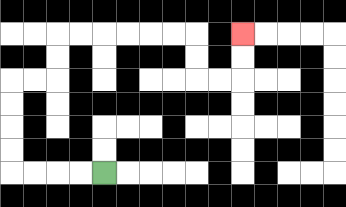{'start': '[4, 7]', 'end': '[10, 1]', 'path_directions': 'L,L,L,L,U,U,U,U,R,R,U,U,R,R,R,R,R,R,D,D,R,R,U,U', 'path_coordinates': '[[4, 7], [3, 7], [2, 7], [1, 7], [0, 7], [0, 6], [0, 5], [0, 4], [0, 3], [1, 3], [2, 3], [2, 2], [2, 1], [3, 1], [4, 1], [5, 1], [6, 1], [7, 1], [8, 1], [8, 2], [8, 3], [9, 3], [10, 3], [10, 2], [10, 1]]'}